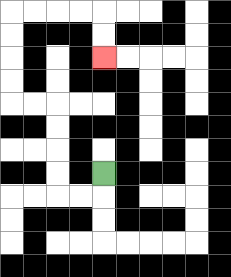{'start': '[4, 7]', 'end': '[4, 2]', 'path_directions': 'D,L,L,U,U,U,U,L,L,U,U,U,U,R,R,R,R,D,D', 'path_coordinates': '[[4, 7], [4, 8], [3, 8], [2, 8], [2, 7], [2, 6], [2, 5], [2, 4], [1, 4], [0, 4], [0, 3], [0, 2], [0, 1], [0, 0], [1, 0], [2, 0], [3, 0], [4, 0], [4, 1], [4, 2]]'}